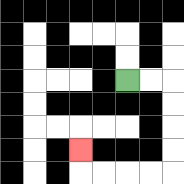{'start': '[5, 3]', 'end': '[3, 6]', 'path_directions': 'R,R,D,D,D,D,L,L,L,L,U', 'path_coordinates': '[[5, 3], [6, 3], [7, 3], [7, 4], [7, 5], [7, 6], [7, 7], [6, 7], [5, 7], [4, 7], [3, 7], [3, 6]]'}